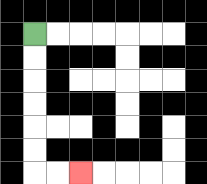{'start': '[1, 1]', 'end': '[3, 7]', 'path_directions': 'D,D,D,D,D,D,R,R', 'path_coordinates': '[[1, 1], [1, 2], [1, 3], [1, 4], [1, 5], [1, 6], [1, 7], [2, 7], [3, 7]]'}